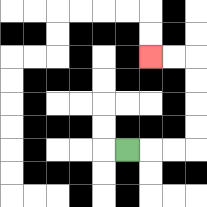{'start': '[5, 6]', 'end': '[6, 2]', 'path_directions': 'R,R,R,U,U,U,U,L,L', 'path_coordinates': '[[5, 6], [6, 6], [7, 6], [8, 6], [8, 5], [8, 4], [8, 3], [8, 2], [7, 2], [6, 2]]'}